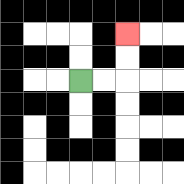{'start': '[3, 3]', 'end': '[5, 1]', 'path_directions': 'R,R,U,U', 'path_coordinates': '[[3, 3], [4, 3], [5, 3], [5, 2], [5, 1]]'}